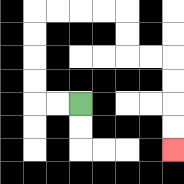{'start': '[3, 4]', 'end': '[7, 6]', 'path_directions': 'L,L,U,U,U,U,R,R,R,R,D,D,R,R,D,D,D,D', 'path_coordinates': '[[3, 4], [2, 4], [1, 4], [1, 3], [1, 2], [1, 1], [1, 0], [2, 0], [3, 0], [4, 0], [5, 0], [5, 1], [5, 2], [6, 2], [7, 2], [7, 3], [7, 4], [7, 5], [7, 6]]'}